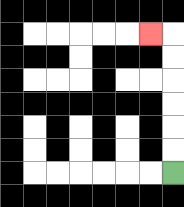{'start': '[7, 7]', 'end': '[6, 1]', 'path_directions': 'U,U,U,U,U,U,L', 'path_coordinates': '[[7, 7], [7, 6], [7, 5], [7, 4], [7, 3], [7, 2], [7, 1], [6, 1]]'}